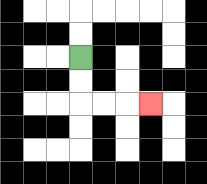{'start': '[3, 2]', 'end': '[6, 4]', 'path_directions': 'D,D,R,R,R', 'path_coordinates': '[[3, 2], [3, 3], [3, 4], [4, 4], [5, 4], [6, 4]]'}